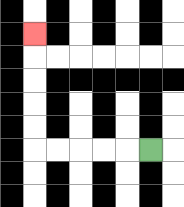{'start': '[6, 6]', 'end': '[1, 1]', 'path_directions': 'L,L,L,L,L,U,U,U,U,U', 'path_coordinates': '[[6, 6], [5, 6], [4, 6], [3, 6], [2, 6], [1, 6], [1, 5], [1, 4], [1, 3], [1, 2], [1, 1]]'}